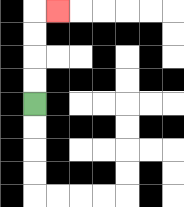{'start': '[1, 4]', 'end': '[2, 0]', 'path_directions': 'U,U,U,U,R', 'path_coordinates': '[[1, 4], [1, 3], [1, 2], [1, 1], [1, 0], [2, 0]]'}